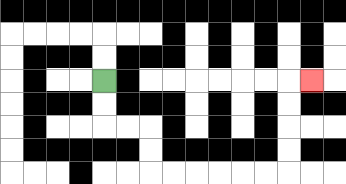{'start': '[4, 3]', 'end': '[13, 3]', 'path_directions': 'D,D,R,R,D,D,R,R,R,R,R,R,U,U,U,U,R', 'path_coordinates': '[[4, 3], [4, 4], [4, 5], [5, 5], [6, 5], [6, 6], [6, 7], [7, 7], [8, 7], [9, 7], [10, 7], [11, 7], [12, 7], [12, 6], [12, 5], [12, 4], [12, 3], [13, 3]]'}